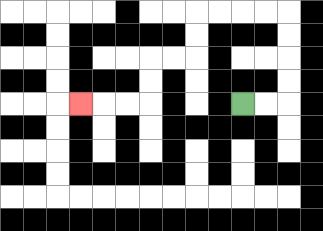{'start': '[10, 4]', 'end': '[3, 4]', 'path_directions': 'R,R,U,U,U,U,L,L,L,L,D,D,L,L,D,D,L,L,L', 'path_coordinates': '[[10, 4], [11, 4], [12, 4], [12, 3], [12, 2], [12, 1], [12, 0], [11, 0], [10, 0], [9, 0], [8, 0], [8, 1], [8, 2], [7, 2], [6, 2], [6, 3], [6, 4], [5, 4], [4, 4], [3, 4]]'}